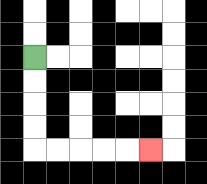{'start': '[1, 2]', 'end': '[6, 6]', 'path_directions': 'D,D,D,D,R,R,R,R,R', 'path_coordinates': '[[1, 2], [1, 3], [1, 4], [1, 5], [1, 6], [2, 6], [3, 6], [4, 6], [5, 6], [6, 6]]'}